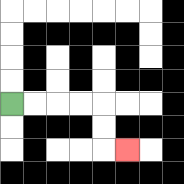{'start': '[0, 4]', 'end': '[5, 6]', 'path_directions': 'R,R,R,R,D,D,R', 'path_coordinates': '[[0, 4], [1, 4], [2, 4], [3, 4], [4, 4], [4, 5], [4, 6], [5, 6]]'}